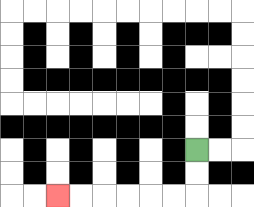{'start': '[8, 6]', 'end': '[2, 8]', 'path_directions': 'D,D,L,L,L,L,L,L', 'path_coordinates': '[[8, 6], [8, 7], [8, 8], [7, 8], [6, 8], [5, 8], [4, 8], [3, 8], [2, 8]]'}